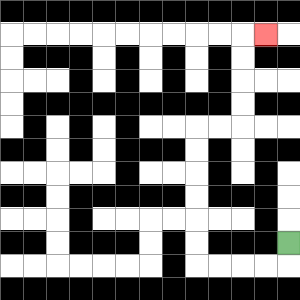{'start': '[12, 10]', 'end': '[11, 1]', 'path_directions': 'D,L,L,L,L,U,U,U,U,U,U,R,R,U,U,U,U,R', 'path_coordinates': '[[12, 10], [12, 11], [11, 11], [10, 11], [9, 11], [8, 11], [8, 10], [8, 9], [8, 8], [8, 7], [8, 6], [8, 5], [9, 5], [10, 5], [10, 4], [10, 3], [10, 2], [10, 1], [11, 1]]'}